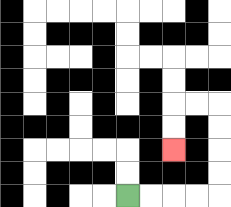{'start': '[5, 8]', 'end': '[7, 6]', 'path_directions': 'R,R,R,R,U,U,U,U,L,L,D,D', 'path_coordinates': '[[5, 8], [6, 8], [7, 8], [8, 8], [9, 8], [9, 7], [9, 6], [9, 5], [9, 4], [8, 4], [7, 4], [7, 5], [7, 6]]'}